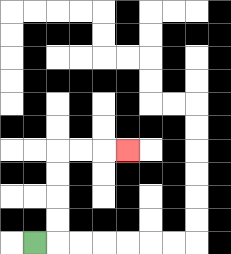{'start': '[1, 10]', 'end': '[5, 6]', 'path_directions': 'R,U,U,U,U,R,R,R', 'path_coordinates': '[[1, 10], [2, 10], [2, 9], [2, 8], [2, 7], [2, 6], [3, 6], [4, 6], [5, 6]]'}